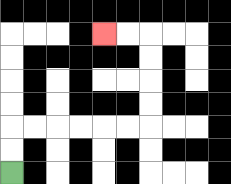{'start': '[0, 7]', 'end': '[4, 1]', 'path_directions': 'U,U,R,R,R,R,R,R,U,U,U,U,L,L', 'path_coordinates': '[[0, 7], [0, 6], [0, 5], [1, 5], [2, 5], [3, 5], [4, 5], [5, 5], [6, 5], [6, 4], [6, 3], [6, 2], [6, 1], [5, 1], [4, 1]]'}